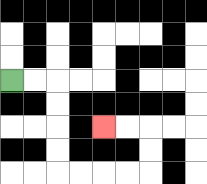{'start': '[0, 3]', 'end': '[4, 5]', 'path_directions': 'R,R,D,D,D,D,R,R,R,R,U,U,L,L', 'path_coordinates': '[[0, 3], [1, 3], [2, 3], [2, 4], [2, 5], [2, 6], [2, 7], [3, 7], [4, 7], [5, 7], [6, 7], [6, 6], [6, 5], [5, 5], [4, 5]]'}